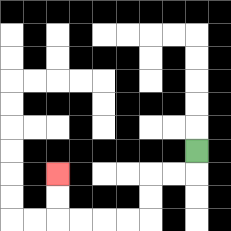{'start': '[8, 6]', 'end': '[2, 7]', 'path_directions': 'D,L,L,D,D,L,L,L,L,U,U', 'path_coordinates': '[[8, 6], [8, 7], [7, 7], [6, 7], [6, 8], [6, 9], [5, 9], [4, 9], [3, 9], [2, 9], [2, 8], [2, 7]]'}